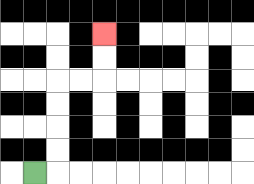{'start': '[1, 7]', 'end': '[4, 1]', 'path_directions': 'R,U,U,U,U,R,R,U,U', 'path_coordinates': '[[1, 7], [2, 7], [2, 6], [2, 5], [2, 4], [2, 3], [3, 3], [4, 3], [4, 2], [4, 1]]'}